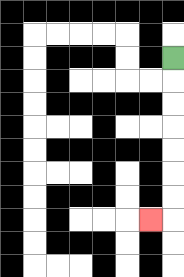{'start': '[7, 2]', 'end': '[6, 9]', 'path_directions': 'D,D,D,D,D,D,D,L', 'path_coordinates': '[[7, 2], [7, 3], [7, 4], [7, 5], [7, 6], [7, 7], [7, 8], [7, 9], [6, 9]]'}